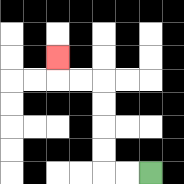{'start': '[6, 7]', 'end': '[2, 2]', 'path_directions': 'L,L,U,U,U,U,L,L,U', 'path_coordinates': '[[6, 7], [5, 7], [4, 7], [4, 6], [4, 5], [4, 4], [4, 3], [3, 3], [2, 3], [2, 2]]'}